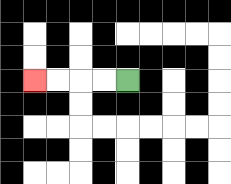{'start': '[5, 3]', 'end': '[1, 3]', 'path_directions': 'L,L,L,L', 'path_coordinates': '[[5, 3], [4, 3], [3, 3], [2, 3], [1, 3]]'}